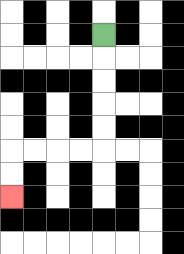{'start': '[4, 1]', 'end': '[0, 8]', 'path_directions': 'D,D,D,D,D,L,L,L,L,D,D', 'path_coordinates': '[[4, 1], [4, 2], [4, 3], [4, 4], [4, 5], [4, 6], [3, 6], [2, 6], [1, 6], [0, 6], [0, 7], [0, 8]]'}